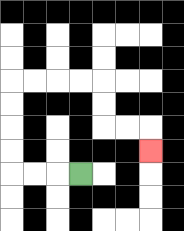{'start': '[3, 7]', 'end': '[6, 6]', 'path_directions': 'L,L,L,U,U,U,U,R,R,R,R,D,D,R,R,D', 'path_coordinates': '[[3, 7], [2, 7], [1, 7], [0, 7], [0, 6], [0, 5], [0, 4], [0, 3], [1, 3], [2, 3], [3, 3], [4, 3], [4, 4], [4, 5], [5, 5], [6, 5], [6, 6]]'}